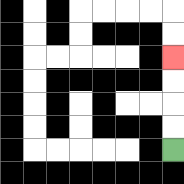{'start': '[7, 6]', 'end': '[7, 2]', 'path_directions': 'U,U,U,U', 'path_coordinates': '[[7, 6], [7, 5], [7, 4], [7, 3], [7, 2]]'}